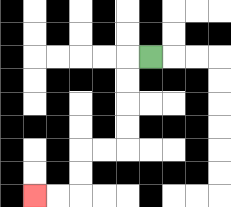{'start': '[6, 2]', 'end': '[1, 8]', 'path_directions': 'L,D,D,D,D,L,L,D,D,L,L', 'path_coordinates': '[[6, 2], [5, 2], [5, 3], [5, 4], [5, 5], [5, 6], [4, 6], [3, 6], [3, 7], [3, 8], [2, 8], [1, 8]]'}